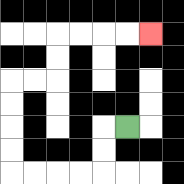{'start': '[5, 5]', 'end': '[6, 1]', 'path_directions': 'L,D,D,L,L,L,L,U,U,U,U,R,R,U,U,R,R,R,R', 'path_coordinates': '[[5, 5], [4, 5], [4, 6], [4, 7], [3, 7], [2, 7], [1, 7], [0, 7], [0, 6], [0, 5], [0, 4], [0, 3], [1, 3], [2, 3], [2, 2], [2, 1], [3, 1], [4, 1], [5, 1], [6, 1]]'}